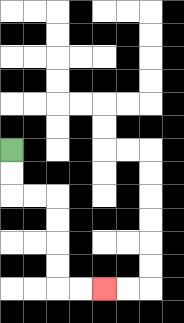{'start': '[0, 6]', 'end': '[4, 12]', 'path_directions': 'D,D,R,R,D,D,D,D,R,R', 'path_coordinates': '[[0, 6], [0, 7], [0, 8], [1, 8], [2, 8], [2, 9], [2, 10], [2, 11], [2, 12], [3, 12], [4, 12]]'}